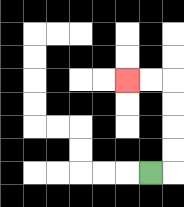{'start': '[6, 7]', 'end': '[5, 3]', 'path_directions': 'R,U,U,U,U,L,L', 'path_coordinates': '[[6, 7], [7, 7], [7, 6], [7, 5], [7, 4], [7, 3], [6, 3], [5, 3]]'}